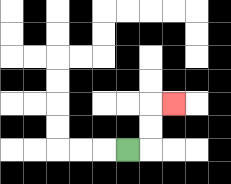{'start': '[5, 6]', 'end': '[7, 4]', 'path_directions': 'R,U,U,R', 'path_coordinates': '[[5, 6], [6, 6], [6, 5], [6, 4], [7, 4]]'}